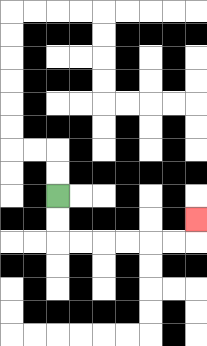{'start': '[2, 8]', 'end': '[8, 9]', 'path_directions': 'D,D,R,R,R,R,R,R,U', 'path_coordinates': '[[2, 8], [2, 9], [2, 10], [3, 10], [4, 10], [5, 10], [6, 10], [7, 10], [8, 10], [8, 9]]'}